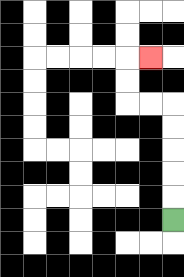{'start': '[7, 9]', 'end': '[6, 2]', 'path_directions': 'U,U,U,U,U,L,L,U,U,R', 'path_coordinates': '[[7, 9], [7, 8], [7, 7], [7, 6], [7, 5], [7, 4], [6, 4], [5, 4], [5, 3], [5, 2], [6, 2]]'}